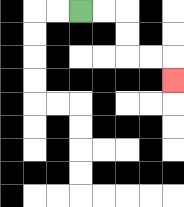{'start': '[3, 0]', 'end': '[7, 3]', 'path_directions': 'R,R,D,D,R,R,D', 'path_coordinates': '[[3, 0], [4, 0], [5, 0], [5, 1], [5, 2], [6, 2], [7, 2], [7, 3]]'}